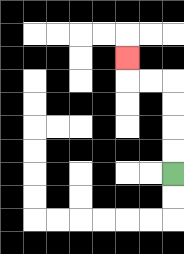{'start': '[7, 7]', 'end': '[5, 2]', 'path_directions': 'U,U,U,U,L,L,U', 'path_coordinates': '[[7, 7], [7, 6], [7, 5], [7, 4], [7, 3], [6, 3], [5, 3], [5, 2]]'}